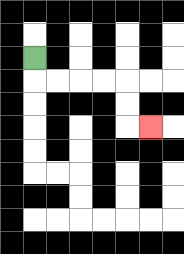{'start': '[1, 2]', 'end': '[6, 5]', 'path_directions': 'D,R,R,R,R,D,D,R', 'path_coordinates': '[[1, 2], [1, 3], [2, 3], [3, 3], [4, 3], [5, 3], [5, 4], [5, 5], [6, 5]]'}